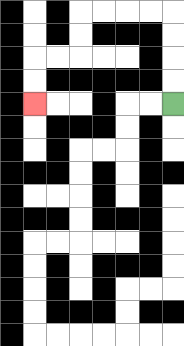{'start': '[7, 4]', 'end': '[1, 4]', 'path_directions': 'U,U,U,U,L,L,L,L,D,D,L,L,D,D', 'path_coordinates': '[[7, 4], [7, 3], [7, 2], [7, 1], [7, 0], [6, 0], [5, 0], [4, 0], [3, 0], [3, 1], [3, 2], [2, 2], [1, 2], [1, 3], [1, 4]]'}